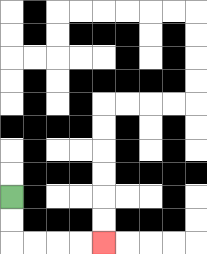{'start': '[0, 8]', 'end': '[4, 10]', 'path_directions': 'D,D,R,R,R,R', 'path_coordinates': '[[0, 8], [0, 9], [0, 10], [1, 10], [2, 10], [3, 10], [4, 10]]'}